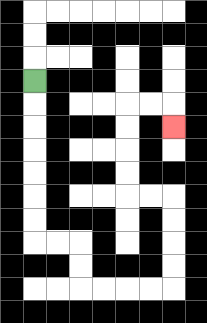{'start': '[1, 3]', 'end': '[7, 5]', 'path_directions': 'D,D,D,D,D,D,D,R,R,D,D,R,R,R,R,U,U,U,U,L,L,U,U,U,U,R,R,D', 'path_coordinates': '[[1, 3], [1, 4], [1, 5], [1, 6], [1, 7], [1, 8], [1, 9], [1, 10], [2, 10], [3, 10], [3, 11], [3, 12], [4, 12], [5, 12], [6, 12], [7, 12], [7, 11], [7, 10], [7, 9], [7, 8], [6, 8], [5, 8], [5, 7], [5, 6], [5, 5], [5, 4], [6, 4], [7, 4], [7, 5]]'}